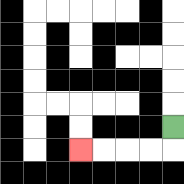{'start': '[7, 5]', 'end': '[3, 6]', 'path_directions': 'D,L,L,L,L', 'path_coordinates': '[[7, 5], [7, 6], [6, 6], [5, 6], [4, 6], [3, 6]]'}